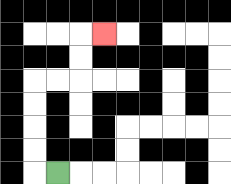{'start': '[2, 7]', 'end': '[4, 1]', 'path_directions': 'L,U,U,U,U,R,R,U,U,R', 'path_coordinates': '[[2, 7], [1, 7], [1, 6], [1, 5], [1, 4], [1, 3], [2, 3], [3, 3], [3, 2], [3, 1], [4, 1]]'}